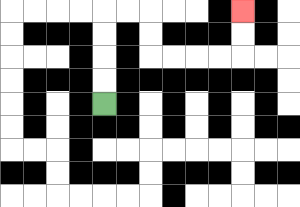{'start': '[4, 4]', 'end': '[10, 0]', 'path_directions': 'U,U,U,U,R,R,D,D,R,R,R,R,U,U', 'path_coordinates': '[[4, 4], [4, 3], [4, 2], [4, 1], [4, 0], [5, 0], [6, 0], [6, 1], [6, 2], [7, 2], [8, 2], [9, 2], [10, 2], [10, 1], [10, 0]]'}